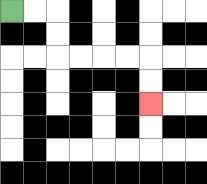{'start': '[0, 0]', 'end': '[6, 4]', 'path_directions': 'R,R,D,D,R,R,R,R,D,D', 'path_coordinates': '[[0, 0], [1, 0], [2, 0], [2, 1], [2, 2], [3, 2], [4, 2], [5, 2], [6, 2], [6, 3], [6, 4]]'}